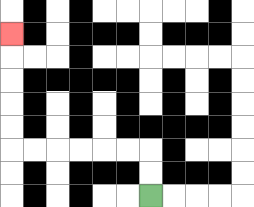{'start': '[6, 8]', 'end': '[0, 1]', 'path_directions': 'U,U,L,L,L,L,L,L,U,U,U,U,U', 'path_coordinates': '[[6, 8], [6, 7], [6, 6], [5, 6], [4, 6], [3, 6], [2, 6], [1, 6], [0, 6], [0, 5], [0, 4], [0, 3], [0, 2], [0, 1]]'}